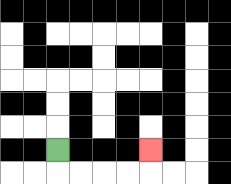{'start': '[2, 6]', 'end': '[6, 6]', 'path_directions': 'D,R,R,R,R,U', 'path_coordinates': '[[2, 6], [2, 7], [3, 7], [4, 7], [5, 7], [6, 7], [6, 6]]'}